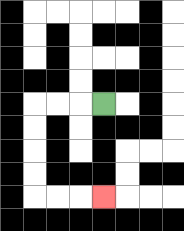{'start': '[4, 4]', 'end': '[4, 8]', 'path_directions': 'L,L,L,D,D,D,D,R,R,R', 'path_coordinates': '[[4, 4], [3, 4], [2, 4], [1, 4], [1, 5], [1, 6], [1, 7], [1, 8], [2, 8], [3, 8], [4, 8]]'}